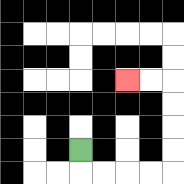{'start': '[3, 6]', 'end': '[5, 3]', 'path_directions': 'D,R,R,R,R,U,U,U,U,L,L', 'path_coordinates': '[[3, 6], [3, 7], [4, 7], [5, 7], [6, 7], [7, 7], [7, 6], [7, 5], [7, 4], [7, 3], [6, 3], [5, 3]]'}